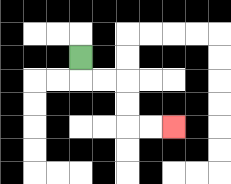{'start': '[3, 2]', 'end': '[7, 5]', 'path_directions': 'D,R,R,D,D,R,R', 'path_coordinates': '[[3, 2], [3, 3], [4, 3], [5, 3], [5, 4], [5, 5], [6, 5], [7, 5]]'}